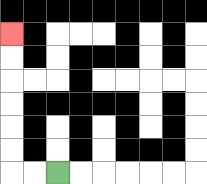{'start': '[2, 7]', 'end': '[0, 1]', 'path_directions': 'L,L,U,U,U,U,U,U', 'path_coordinates': '[[2, 7], [1, 7], [0, 7], [0, 6], [0, 5], [0, 4], [0, 3], [0, 2], [0, 1]]'}